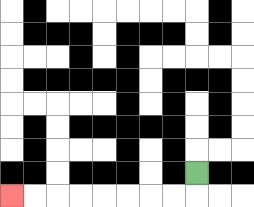{'start': '[8, 7]', 'end': '[0, 8]', 'path_directions': 'D,L,L,L,L,L,L,L,L', 'path_coordinates': '[[8, 7], [8, 8], [7, 8], [6, 8], [5, 8], [4, 8], [3, 8], [2, 8], [1, 8], [0, 8]]'}